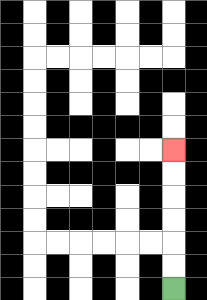{'start': '[7, 12]', 'end': '[7, 6]', 'path_directions': 'U,U,U,U,U,U', 'path_coordinates': '[[7, 12], [7, 11], [7, 10], [7, 9], [7, 8], [7, 7], [7, 6]]'}